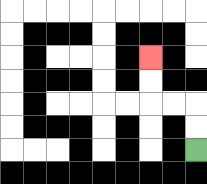{'start': '[8, 6]', 'end': '[6, 2]', 'path_directions': 'U,U,L,L,U,U', 'path_coordinates': '[[8, 6], [8, 5], [8, 4], [7, 4], [6, 4], [6, 3], [6, 2]]'}